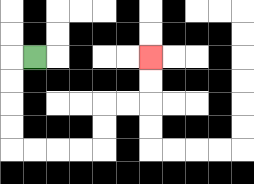{'start': '[1, 2]', 'end': '[6, 2]', 'path_directions': 'L,D,D,D,D,R,R,R,R,U,U,R,R,U,U', 'path_coordinates': '[[1, 2], [0, 2], [0, 3], [0, 4], [0, 5], [0, 6], [1, 6], [2, 6], [3, 6], [4, 6], [4, 5], [4, 4], [5, 4], [6, 4], [6, 3], [6, 2]]'}